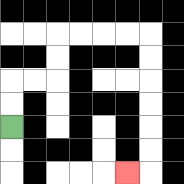{'start': '[0, 5]', 'end': '[5, 7]', 'path_directions': 'U,U,R,R,U,U,R,R,R,R,D,D,D,D,D,D,L', 'path_coordinates': '[[0, 5], [0, 4], [0, 3], [1, 3], [2, 3], [2, 2], [2, 1], [3, 1], [4, 1], [5, 1], [6, 1], [6, 2], [6, 3], [6, 4], [6, 5], [6, 6], [6, 7], [5, 7]]'}